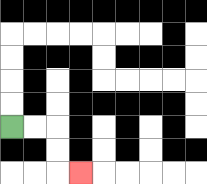{'start': '[0, 5]', 'end': '[3, 7]', 'path_directions': 'R,R,D,D,R', 'path_coordinates': '[[0, 5], [1, 5], [2, 5], [2, 6], [2, 7], [3, 7]]'}